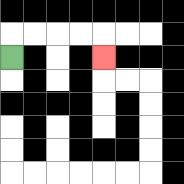{'start': '[0, 2]', 'end': '[4, 2]', 'path_directions': 'U,R,R,R,R,D', 'path_coordinates': '[[0, 2], [0, 1], [1, 1], [2, 1], [3, 1], [4, 1], [4, 2]]'}